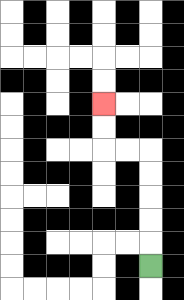{'start': '[6, 11]', 'end': '[4, 4]', 'path_directions': 'U,U,U,U,U,L,L,U,U', 'path_coordinates': '[[6, 11], [6, 10], [6, 9], [6, 8], [6, 7], [6, 6], [5, 6], [4, 6], [4, 5], [4, 4]]'}